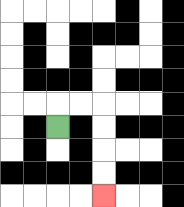{'start': '[2, 5]', 'end': '[4, 8]', 'path_directions': 'U,R,R,D,D,D,D', 'path_coordinates': '[[2, 5], [2, 4], [3, 4], [4, 4], [4, 5], [4, 6], [4, 7], [4, 8]]'}